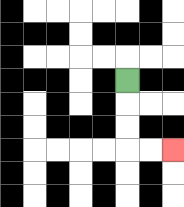{'start': '[5, 3]', 'end': '[7, 6]', 'path_directions': 'D,D,D,R,R', 'path_coordinates': '[[5, 3], [5, 4], [5, 5], [5, 6], [6, 6], [7, 6]]'}